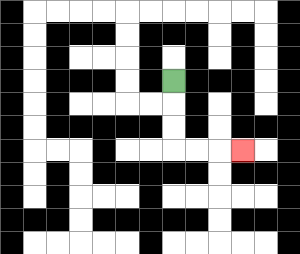{'start': '[7, 3]', 'end': '[10, 6]', 'path_directions': 'D,D,D,R,R,R', 'path_coordinates': '[[7, 3], [7, 4], [7, 5], [7, 6], [8, 6], [9, 6], [10, 6]]'}